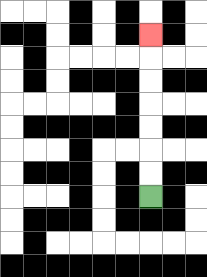{'start': '[6, 8]', 'end': '[6, 1]', 'path_directions': 'U,U,U,U,U,U,U', 'path_coordinates': '[[6, 8], [6, 7], [6, 6], [6, 5], [6, 4], [6, 3], [6, 2], [6, 1]]'}